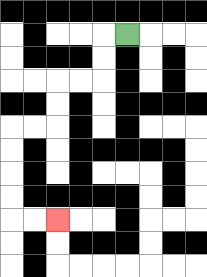{'start': '[5, 1]', 'end': '[2, 9]', 'path_directions': 'L,D,D,L,L,D,D,L,L,D,D,D,D,R,R', 'path_coordinates': '[[5, 1], [4, 1], [4, 2], [4, 3], [3, 3], [2, 3], [2, 4], [2, 5], [1, 5], [0, 5], [0, 6], [0, 7], [0, 8], [0, 9], [1, 9], [2, 9]]'}